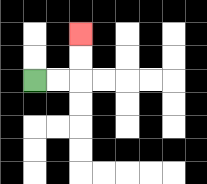{'start': '[1, 3]', 'end': '[3, 1]', 'path_directions': 'R,R,U,U', 'path_coordinates': '[[1, 3], [2, 3], [3, 3], [3, 2], [3, 1]]'}